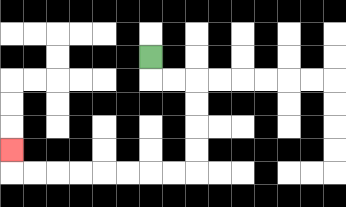{'start': '[6, 2]', 'end': '[0, 6]', 'path_directions': 'D,R,R,D,D,D,D,L,L,L,L,L,L,L,L,U', 'path_coordinates': '[[6, 2], [6, 3], [7, 3], [8, 3], [8, 4], [8, 5], [8, 6], [8, 7], [7, 7], [6, 7], [5, 7], [4, 7], [3, 7], [2, 7], [1, 7], [0, 7], [0, 6]]'}